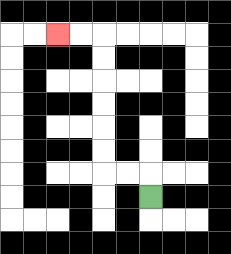{'start': '[6, 8]', 'end': '[2, 1]', 'path_directions': 'U,L,L,U,U,U,U,U,U,L,L', 'path_coordinates': '[[6, 8], [6, 7], [5, 7], [4, 7], [4, 6], [4, 5], [4, 4], [4, 3], [4, 2], [4, 1], [3, 1], [2, 1]]'}